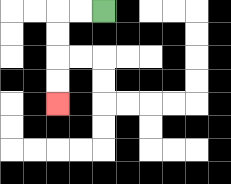{'start': '[4, 0]', 'end': '[2, 4]', 'path_directions': 'L,L,D,D,D,D', 'path_coordinates': '[[4, 0], [3, 0], [2, 0], [2, 1], [2, 2], [2, 3], [2, 4]]'}